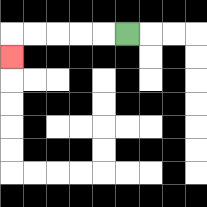{'start': '[5, 1]', 'end': '[0, 2]', 'path_directions': 'L,L,L,L,L,D', 'path_coordinates': '[[5, 1], [4, 1], [3, 1], [2, 1], [1, 1], [0, 1], [0, 2]]'}